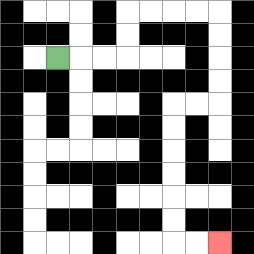{'start': '[2, 2]', 'end': '[9, 10]', 'path_directions': 'R,R,R,U,U,R,R,R,R,D,D,D,D,L,L,D,D,D,D,D,D,R,R', 'path_coordinates': '[[2, 2], [3, 2], [4, 2], [5, 2], [5, 1], [5, 0], [6, 0], [7, 0], [8, 0], [9, 0], [9, 1], [9, 2], [9, 3], [9, 4], [8, 4], [7, 4], [7, 5], [7, 6], [7, 7], [7, 8], [7, 9], [7, 10], [8, 10], [9, 10]]'}